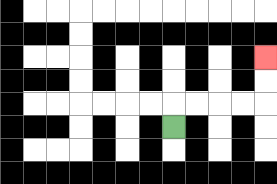{'start': '[7, 5]', 'end': '[11, 2]', 'path_directions': 'U,R,R,R,R,U,U', 'path_coordinates': '[[7, 5], [7, 4], [8, 4], [9, 4], [10, 4], [11, 4], [11, 3], [11, 2]]'}